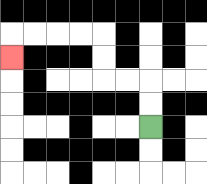{'start': '[6, 5]', 'end': '[0, 2]', 'path_directions': 'U,U,L,L,U,U,L,L,L,L,D', 'path_coordinates': '[[6, 5], [6, 4], [6, 3], [5, 3], [4, 3], [4, 2], [4, 1], [3, 1], [2, 1], [1, 1], [0, 1], [0, 2]]'}